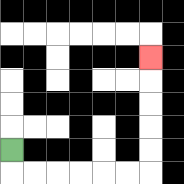{'start': '[0, 6]', 'end': '[6, 2]', 'path_directions': 'D,R,R,R,R,R,R,U,U,U,U,U', 'path_coordinates': '[[0, 6], [0, 7], [1, 7], [2, 7], [3, 7], [4, 7], [5, 7], [6, 7], [6, 6], [6, 5], [6, 4], [6, 3], [6, 2]]'}